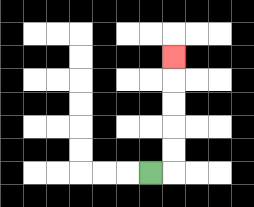{'start': '[6, 7]', 'end': '[7, 2]', 'path_directions': 'R,U,U,U,U,U', 'path_coordinates': '[[6, 7], [7, 7], [7, 6], [7, 5], [7, 4], [7, 3], [7, 2]]'}